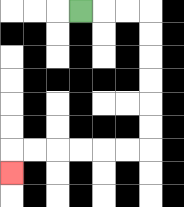{'start': '[3, 0]', 'end': '[0, 7]', 'path_directions': 'R,R,R,D,D,D,D,D,D,L,L,L,L,L,L,D', 'path_coordinates': '[[3, 0], [4, 0], [5, 0], [6, 0], [6, 1], [6, 2], [6, 3], [6, 4], [6, 5], [6, 6], [5, 6], [4, 6], [3, 6], [2, 6], [1, 6], [0, 6], [0, 7]]'}